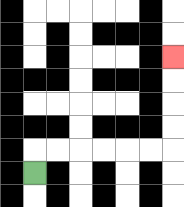{'start': '[1, 7]', 'end': '[7, 2]', 'path_directions': 'U,R,R,R,R,R,R,U,U,U,U', 'path_coordinates': '[[1, 7], [1, 6], [2, 6], [3, 6], [4, 6], [5, 6], [6, 6], [7, 6], [7, 5], [7, 4], [7, 3], [7, 2]]'}